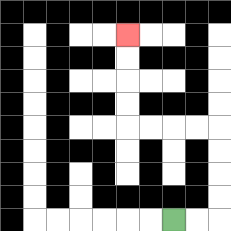{'start': '[7, 9]', 'end': '[5, 1]', 'path_directions': 'R,R,U,U,U,U,L,L,L,L,U,U,U,U', 'path_coordinates': '[[7, 9], [8, 9], [9, 9], [9, 8], [9, 7], [9, 6], [9, 5], [8, 5], [7, 5], [6, 5], [5, 5], [5, 4], [5, 3], [5, 2], [5, 1]]'}